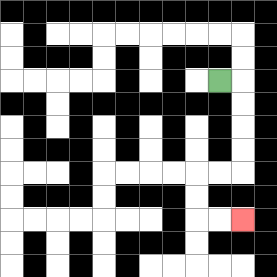{'start': '[9, 3]', 'end': '[10, 9]', 'path_directions': 'R,D,D,D,D,L,L,D,D,R,R', 'path_coordinates': '[[9, 3], [10, 3], [10, 4], [10, 5], [10, 6], [10, 7], [9, 7], [8, 7], [8, 8], [8, 9], [9, 9], [10, 9]]'}